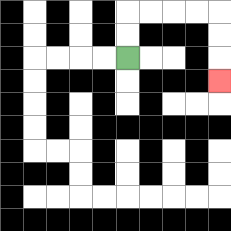{'start': '[5, 2]', 'end': '[9, 3]', 'path_directions': 'U,U,R,R,R,R,D,D,D', 'path_coordinates': '[[5, 2], [5, 1], [5, 0], [6, 0], [7, 0], [8, 0], [9, 0], [9, 1], [9, 2], [9, 3]]'}